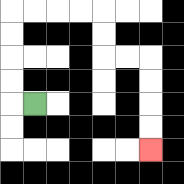{'start': '[1, 4]', 'end': '[6, 6]', 'path_directions': 'L,U,U,U,U,R,R,R,R,D,D,R,R,D,D,D,D', 'path_coordinates': '[[1, 4], [0, 4], [0, 3], [0, 2], [0, 1], [0, 0], [1, 0], [2, 0], [3, 0], [4, 0], [4, 1], [4, 2], [5, 2], [6, 2], [6, 3], [6, 4], [6, 5], [6, 6]]'}